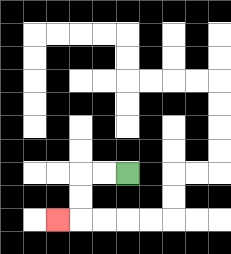{'start': '[5, 7]', 'end': '[2, 9]', 'path_directions': 'L,L,D,D,L', 'path_coordinates': '[[5, 7], [4, 7], [3, 7], [3, 8], [3, 9], [2, 9]]'}